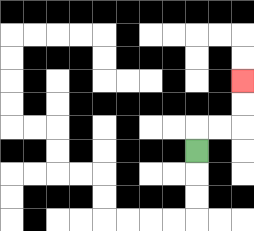{'start': '[8, 6]', 'end': '[10, 3]', 'path_directions': 'U,R,R,U,U', 'path_coordinates': '[[8, 6], [8, 5], [9, 5], [10, 5], [10, 4], [10, 3]]'}